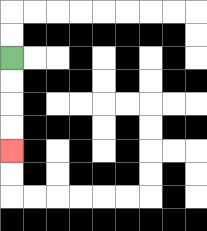{'start': '[0, 2]', 'end': '[0, 6]', 'path_directions': 'D,D,D,D', 'path_coordinates': '[[0, 2], [0, 3], [0, 4], [0, 5], [0, 6]]'}